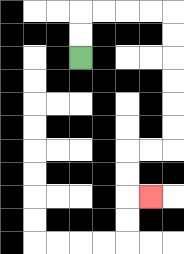{'start': '[3, 2]', 'end': '[6, 8]', 'path_directions': 'U,U,R,R,R,R,D,D,D,D,D,D,L,L,D,D,R', 'path_coordinates': '[[3, 2], [3, 1], [3, 0], [4, 0], [5, 0], [6, 0], [7, 0], [7, 1], [7, 2], [7, 3], [7, 4], [7, 5], [7, 6], [6, 6], [5, 6], [5, 7], [5, 8], [6, 8]]'}